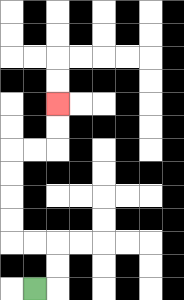{'start': '[1, 12]', 'end': '[2, 4]', 'path_directions': 'R,U,U,L,L,U,U,U,U,R,R,U,U', 'path_coordinates': '[[1, 12], [2, 12], [2, 11], [2, 10], [1, 10], [0, 10], [0, 9], [0, 8], [0, 7], [0, 6], [1, 6], [2, 6], [2, 5], [2, 4]]'}